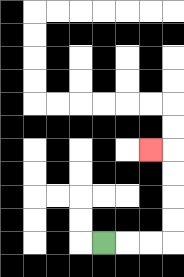{'start': '[4, 10]', 'end': '[6, 6]', 'path_directions': 'R,R,R,U,U,U,U,L', 'path_coordinates': '[[4, 10], [5, 10], [6, 10], [7, 10], [7, 9], [7, 8], [7, 7], [7, 6], [6, 6]]'}